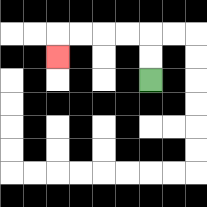{'start': '[6, 3]', 'end': '[2, 2]', 'path_directions': 'U,U,L,L,L,L,D', 'path_coordinates': '[[6, 3], [6, 2], [6, 1], [5, 1], [4, 1], [3, 1], [2, 1], [2, 2]]'}